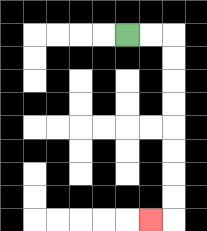{'start': '[5, 1]', 'end': '[6, 9]', 'path_directions': 'R,R,D,D,D,D,D,D,D,D,L', 'path_coordinates': '[[5, 1], [6, 1], [7, 1], [7, 2], [7, 3], [7, 4], [7, 5], [7, 6], [7, 7], [7, 8], [7, 9], [6, 9]]'}